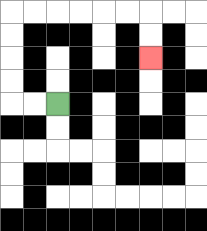{'start': '[2, 4]', 'end': '[6, 2]', 'path_directions': 'L,L,U,U,U,U,R,R,R,R,R,R,D,D', 'path_coordinates': '[[2, 4], [1, 4], [0, 4], [0, 3], [0, 2], [0, 1], [0, 0], [1, 0], [2, 0], [3, 0], [4, 0], [5, 0], [6, 0], [6, 1], [6, 2]]'}